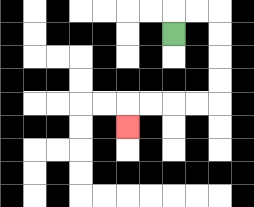{'start': '[7, 1]', 'end': '[5, 5]', 'path_directions': 'U,R,R,D,D,D,D,L,L,L,L,D', 'path_coordinates': '[[7, 1], [7, 0], [8, 0], [9, 0], [9, 1], [9, 2], [9, 3], [9, 4], [8, 4], [7, 4], [6, 4], [5, 4], [5, 5]]'}